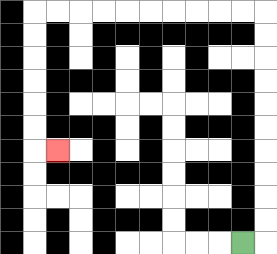{'start': '[10, 10]', 'end': '[2, 6]', 'path_directions': 'R,U,U,U,U,U,U,U,U,U,U,L,L,L,L,L,L,L,L,L,L,D,D,D,D,D,D,R', 'path_coordinates': '[[10, 10], [11, 10], [11, 9], [11, 8], [11, 7], [11, 6], [11, 5], [11, 4], [11, 3], [11, 2], [11, 1], [11, 0], [10, 0], [9, 0], [8, 0], [7, 0], [6, 0], [5, 0], [4, 0], [3, 0], [2, 0], [1, 0], [1, 1], [1, 2], [1, 3], [1, 4], [1, 5], [1, 6], [2, 6]]'}